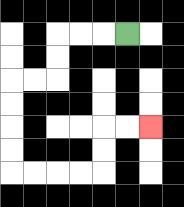{'start': '[5, 1]', 'end': '[6, 5]', 'path_directions': 'L,L,L,D,D,L,L,D,D,D,D,R,R,R,R,U,U,R,R', 'path_coordinates': '[[5, 1], [4, 1], [3, 1], [2, 1], [2, 2], [2, 3], [1, 3], [0, 3], [0, 4], [0, 5], [0, 6], [0, 7], [1, 7], [2, 7], [3, 7], [4, 7], [4, 6], [4, 5], [5, 5], [6, 5]]'}